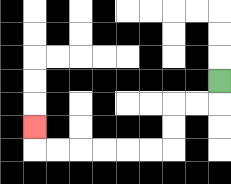{'start': '[9, 3]', 'end': '[1, 5]', 'path_directions': 'D,L,L,D,D,L,L,L,L,L,L,U', 'path_coordinates': '[[9, 3], [9, 4], [8, 4], [7, 4], [7, 5], [7, 6], [6, 6], [5, 6], [4, 6], [3, 6], [2, 6], [1, 6], [1, 5]]'}